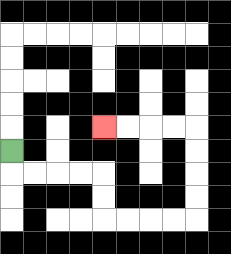{'start': '[0, 6]', 'end': '[4, 5]', 'path_directions': 'D,R,R,R,R,D,D,R,R,R,R,U,U,U,U,L,L,L,L', 'path_coordinates': '[[0, 6], [0, 7], [1, 7], [2, 7], [3, 7], [4, 7], [4, 8], [4, 9], [5, 9], [6, 9], [7, 9], [8, 9], [8, 8], [8, 7], [8, 6], [8, 5], [7, 5], [6, 5], [5, 5], [4, 5]]'}